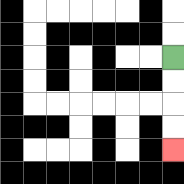{'start': '[7, 2]', 'end': '[7, 6]', 'path_directions': 'D,D,D,D', 'path_coordinates': '[[7, 2], [7, 3], [7, 4], [7, 5], [7, 6]]'}